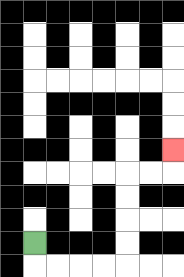{'start': '[1, 10]', 'end': '[7, 6]', 'path_directions': 'D,R,R,R,R,U,U,U,U,R,R,U', 'path_coordinates': '[[1, 10], [1, 11], [2, 11], [3, 11], [4, 11], [5, 11], [5, 10], [5, 9], [5, 8], [5, 7], [6, 7], [7, 7], [7, 6]]'}